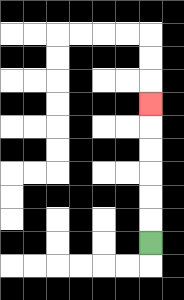{'start': '[6, 10]', 'end': '[6, 4]', 'path_directions': 'U,U,U,U,U,U', 'path_coordinates': '[[6, 10], [6, 9], [6, 8], [6, 7], [6, 6], [6, 5], [6, 4]]'}